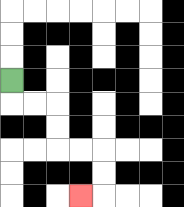{'start': '[0, 3]', 'end': '[3, 8]', 'path_directions': 'D,R,R,D,D,R,R,D,D,L', 'path_coordinates': '[[0, 3], [0, 4], [1, 4], [2, 4], [2, 5], [2, 6], [3, 6], [4, 6], [4, 7], [4, 8], [3, 8]]'}